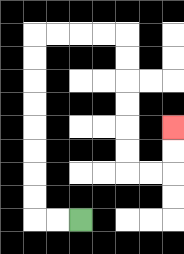{'start': '[3, 9]', 'end': '[7, 5]', 'path_directions': 'L,L,U,U,U,U,U,U,U,U,R,R,R,R,D,D,D,D,D,D,R,R,U,U', 'path_coordinates': '[[3, 9], [2, 9], [1, 9], [1, 8], [1, 7], [1, 6], [1, 5], [1, 4], [1, 3], [1, 2], [1, 1], [2, 1], [3, 1], [4, 1], [5, 1], [5, 2], [5, 3], [5, 4], [5, 5], [5, 6], [5, 7], [6, 7], [7, 7], [7, 6], [7, 5]]'}